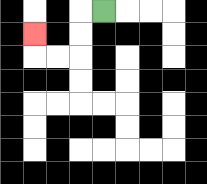{'start': '[4, 0]', 'end': '[1, 1]', 'path_directions': 'L,D,D,L,L,U', 'path_coordinates': '[[4, 0], [3, 0], [3, 1], [3, 2], [2, 2], [1, 2], [1, 1]]'}